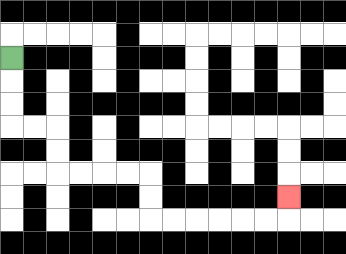{'start': '[0, 2]', 'end': '[12, 8]', 'path_directions': 'D,D,D,R,R,D,D,R,R,R,R,D,D,R,R,R,R,R,R,U', 'path_coordinates': '[[0, 2], [0, 3], [0, 4], [0, 5], [1, 5], [2, 5], [2, 6], [2, 7], [3, 7], [4, 7], [5, 7], [6, 7], [6, 8], [6, 9], [7, 9], [8, 9], [9, 9], [10, 9], [11, 9], [12, 9], [12, 8]]'}